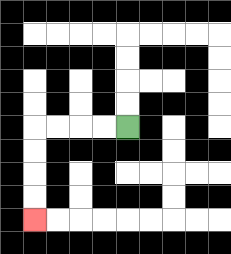{'start': '[5, 5]', 'end': '[1, 9]', 'path_directions': 'L,L,L,L,D,D,D,D', 'path_coordinates': '[[5, 5], [4, 5], [3, 5], [2, 5], [1, 5], [1, 6], [1, 7], [1, 8], [1, 9]]'}